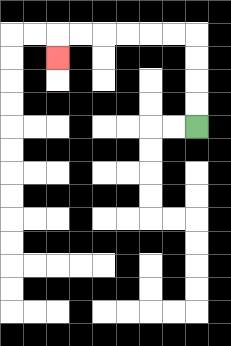{'start': '[8, 5]', 'end': '[2, 2]', 'path_directions': 'U,U,U,U,L,L,L,L,L,L,D', 'path_coordinates': '[[8, 5], [8, 4], [8, 3], [8, 2], [8, 1], [7, 1], [6, 1], [5, 1], [4, 1], [3, 1], [2, 1], [2, 2]]'}